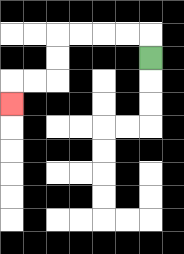{'start': '[6, 2]', 'end': '[0, 4]', 'path_directions': 'U,L,L,L,L,D,D,L,L,D', 'path_coordinates': '[[6, 2], [6, 1], [5, 1], [4, 1], [3, 1], [2, 1], [2, 2], [2, 3], [1, 3], [0, 3], [0, 4]]'}